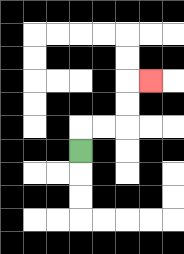{'start': '[3, 6]', 'end': '[6, 3]', 'path_directions': 'U,R,R,U,U,R', 'path_coordinates': '[[3, 6], [3, 5], [4, 5], [5, 5], [5, 4], [5, 3], [6, 3]]'}